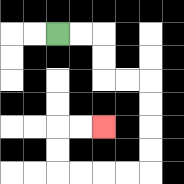{'start': '[2, 1]', 'end': '[4, 5]', 'path_directions': 'R,R,D,D,R,R,D,D,D,D,L,L,L,L,U,U,R,R', 'path_coordinates': '[[2, 1], [3, 1], [4, 1], [4, 2], [4, 3], [5, 3], [6, 3], [6, 4], [6, 5], [6, 6], [6, 7], [5, 7], [4, 7], [3, 7], [2, 7], [2, 6], [2, 5], [3, 5], [4, 5]]'}